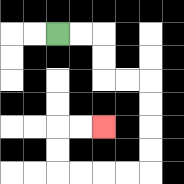{'start': '[2, 1]', 'end': '[4, 5]', 'path_directions': 'R,R,D,D,R,R,D,D,D,D,L,L,L,L,U,U,R,R', 'path_coordinates': '[[2, 1], [3, 1], [4, 1], [4, 2], [4, 3], [5, 3], [6, 3], [6, 4], [6, 5], [6, 6], [6, 7], [5, 7], [4, 7], [3, 7], [2, 7], [2, 6], [2, 5], [3, 5], [4, 5]]'}